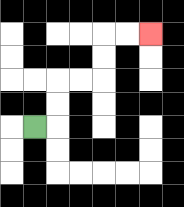{'start': '[1, 5]', 'end': '[6, 1]', 'path_directions': 'R,U,U,R,R,U,U,R,R', 'path_coordinates': '[[1, 5], [2, 5], [2, 4], [2, 3], [3, 3], [4, 3], [4, 2], [4, 1], [5, 1], [6, 1]]'}